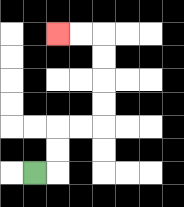{'start': '[1, 7]', 'end': '[2, 1]', 'path_directions': 'R,U,U,R,R,U,U,U,U,L,L', 'path_coordinates': '[[1, 7], [2, 7], [2, 6], [2, 5], [3, 5], [4, 5], [4, 4], [4, 3], [4, 2], [4, 1], [3, 1], [2, 1]]'}